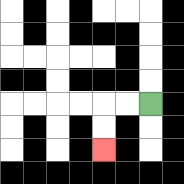{'start': '[6, 4]', 'end': '[4, 6]', 'path_directions': 'L,L,D,D', 'path_coordinates': '[[6, 4], [5, 4], [4, 4], [4, 5], [4, 6]]'}